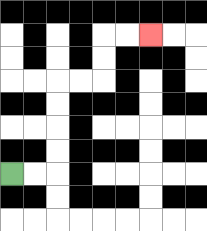{'start': '[0, 7]', 'end': '[6, 1]', 'path_directions': 'R,R,U,U,U,U,R,R,U,U,R,R', 'path_coordinates': '[[0, 7], [1, 7], [2, 7], [2, 6], [2, 5], [2, 4], [2, 3], [3, 3], [4, 3], [4, 2], [4, 1], [5, 1], [6, 1]]'}